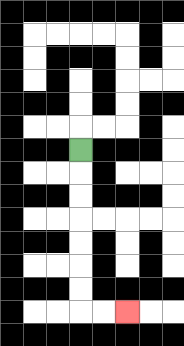{'start': '[3, 6]', 'end': '[5, 13]', 'path_directions': 'D,D,D,D,D,D,D,R,R', 'path_coordinates': '[[3, 6], [3, 7], [3, 8], [3, 9], [3, 10], [3, 11], [3, 12], [3, 13], [4, 13], [5, 13]]'}